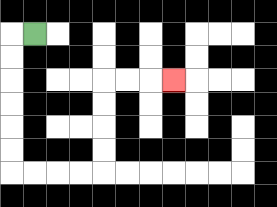{'start': '[1, 1]', 'end': '[7, 3]', 'path_directions': 'L,D,D,D,D,D,D,R,R,R,R,U,U,U,U,R,R,R', 'path_coordinates': '[[1, 1], [0, 1], [0, 2], [0, 3], [0, 4], [0, 5], [0, 6], [0, 7], [1, 7], [2, 7], [3, 7], [4, 7], [4, 6], [4, 5], [4, 4], [4, 3], [5, 3], [6, 3], [7, 3]]'}